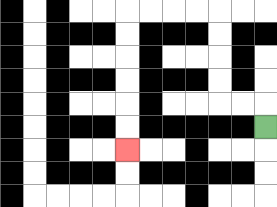{'start': '[11, 5]', 'end': '[5, 6]', 'path_directions': 'U,L,L,U,U,U,U,L,L,L,L,D,D,D,D,D,D', 'path_coordinates': '[[11, 5], [11, 4], [10, 4], [9, 4], [9, 3], [9, 2], [9, 1], [9, 0], [8, 0], [7, 0], [6, 0], [5, 0], [5, 1], [5, 2], [5, 3], [5, 4], [5, 5], [5, 6]]'}